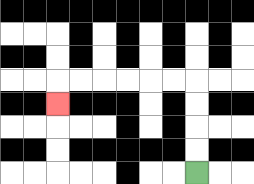{'start': '[8, 7]', 'end': '[2, 4]', 'path_directions': 'U,U,U,U,L,L,L,L,L,L,D', 'path_coordinates': '[[8, 7], [8, 6], [8, 5], [8, 4], [8, 3], [7, 3], [6, 3], [5, 3], [4, 3], [3, 3], [2, 3], [2, 4]]'}